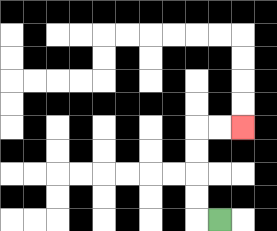{'start': '[9, 9]', 'end': '[10, 5]', 'path_directions': 'L,U,U,U,U,R,R', 'path_coordinates': '[[9, 9], [8, 9], [8, 8], [8, 7], [8, 6], [8, 5], [9, 5], [10, 5]]'}